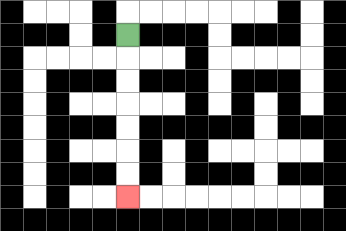{'start': '[5, 1]', 'end': '[5, 8]', 'path_directions': 'D,D,D,D,D,D,D', 'path_coordinates': '[[5, 1], [5, 2], [5, 3], [5, 4], [5, 5], [5, 6], [5, 7], [5, 8]]'}